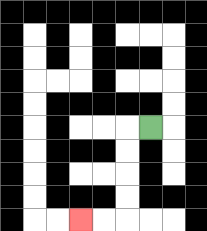{'start': '[6, 5]', 'end': '[3, 9]', 'path_directions': 'L,D,D,D,D,L,L', 'path_coordinates': '[[6, 5], [5, 5], [5, 6], [5, 7], [5, 8], [5, 9], [4, 9], [3, 9]]'}